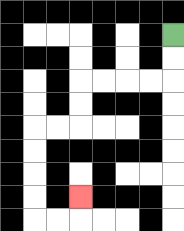{'start': '[7, 1]', 'end': '[3, 8]', 'path_directions': 'D,D,L,L,L,L,D,D,L,L,D,D,D,D,R,R,U', 'path_coordinates': '[[7, 1], [7, 2], [7, 3], [6, 3], [5, 3], [4, 3], [3, 3], [3, 4], [3, 5], [2, 5], [1, 5], [1, 6], [1, 7], [1, 8], [1, 9], [2, 9], [3, 9], [3, 8]]'}